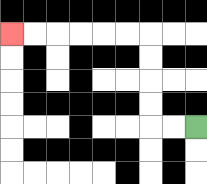{'start': '[8, 5]', 'end': '[0, 1]', 'path_directions': 'L,L,U,U,U,U,L,L,L,L,L,L', 'path_coordinates': '[[8, 5], [7, 5], [6, 5], [6, 4], [6, 3], [6, 2], [6, 1], [5, 1], [4, 1], [3, 1], [2, 1], [1, 1], [0, 1]]'}